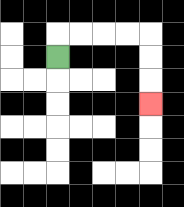{'start': '[2, 2]', 'end': '[6, 4]', 'path_directions': 'U,R,R,R,R,D,D,D', 'path_coordinates': '[[2, 2], [2, 1], [3, 1], [4, 1], [5, 1], [6, 1], [6, 2], [6, 3], [6, 4]]'}